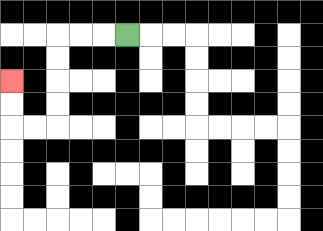{'start': '[5, 1]', 'end': '[0, 3]', 'path_directions': 'L,L,L,D,D,D,D,L,L,U,U', 'path_coordinates': '[[5, 1], [4, 1], [3, 1], [2, 1], [2, 2], [2, 3], [2, 4], [2, 5], [1, 5], [0, 5], [0, 4], [0, 3]]'}